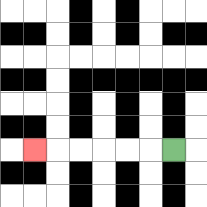{'start': '[7, 6]', 'end': '[1, 6]', 'path_directions': 'L,L,L,L,L,L', 'path_coordinates': '[[7, 6], [6, 6], [5, 6], [4, 6], [3, 6], [2, 6], [1, 6]]'}